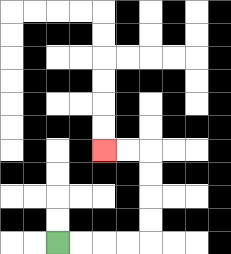{'start': '[2, 10]', 'end': '[4, 6]', 'path_directions': 'R,R,R,R,U,U,U,U,L,L', 'path_coordinates': '[[2, 10], [3, 10], [4, 10], [5, 10], [6, 10], [6, 9], [6, 8], [6, 7], [6, 6], [5, 6], [4, 6]]'}